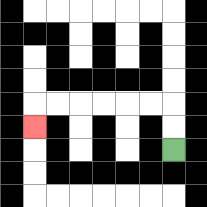{'start': '[7, 6]', 'end': '[1, 5]', 'path_directions': 'U,U,L,L,L,L,L,L,D', 'path_coordinates': '[[7, 6], [7, 5], [7, 4], [6, 4], [5, 4], [4, 4], [3, 4], [2, 4], [1, 4], [1, 5]]'}